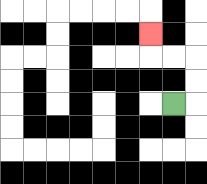{'start': '[7, 4]', 'end': '[6, 1]', 'path_directions': 'R,U,U,L,L,U', 'path_coordinates': '[[7, 4], [8, 4], [8, 3], [8, 2], [7, 2], [6, 2], [6, 1]]'}